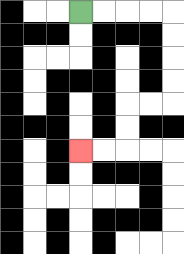{'start': '[3, 0]', 'end': '[3, 6]', 'path_directions': 'R,R,R,R,D,D,D,D,L,L,D,D,L,L', 'path_coordinates': '[[3, 0], [4, 0], [5, 0], [6, 0], [7, 0], [7, 1], [7, 2], [7, 3], [7, 4], [6, 4], [5, 4], [5, 5], [5, 6], [4, 6], [3, 6]]'}